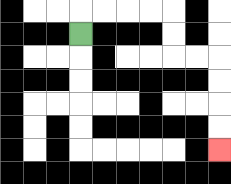{'start': '[3, 1]', 'end': '[9, 6]', 'path_directions': 'U,R,R,R,R,D,D,R,R,D,D,D,D', 'path_coordinates': '[[3, 1], [3, 0], [4, 0], [5, 0], [6, 0], [7, 0], [7, 1], [7, 2], [8, 2], [9, 2], [9, 3], [9, 4], [9, 5], [9, 6]]'}